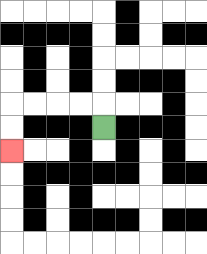{'start': '[4, 5]', 'end': '[0, 6]', 'path_directions': 'U,L,L,L,L,D,D', 'path_coordinates': '[[4, 5], [4, 4], [3, 4], [2, 4], [1, 4], [0, 4], [0, 5], [0, 6]]'}